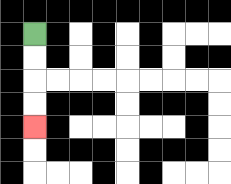{'start': '[1, 1]', 'end': '[1, 5]', 'path_directions': 'D,D,D,D', 'path_coordinates': '[[1, 1], [1, 2], [1, 3], [1, 4], [1, 5]]'}